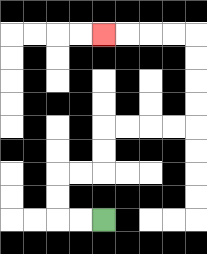{'start': '[4, 9]', 'end': '[4, 1]', 'path_directions': 'L,L,U,U,R,R,U,U,R,R,R,R,U,U,U,U,L,L,L,L', 'path_coordinates': '[[4, 9], [3, 9], [2, 9], [2, 8], [2, 7], [3, 7], [4, 7], [4, 6], [4, 5], [5, 5], [6, 5], [7, 5], [8, 5], [8, 4], [8, 3], [8, 2], [8, 1], [7, 1], [6, 1], [5, 1], [4, 1]]'}